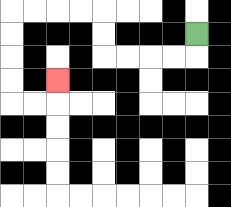{'start': '[8, 1]', 'end': '[2, 3]', 'path_directions': 'D,L,L,L,L,U,U,L,L,L,L,D,D,D,D,R,R,U', 'path_coordinates': '[[8, 1], [8, 2], [7, 2], [6, 2], [5, 2], [4, 2], [4, 1], [4, 0], [3, 0], [2, 0], [1, 0], [0, 0], [0, 1], [0, 2], [0, 3], [0, 4], [1, 4], [2, 4], [2, 3]]'}